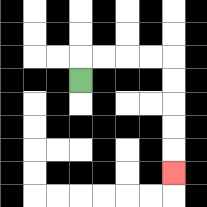{'start': '[3, 3]', 'end': '[7, 7]', 'path_directions': 'U,R,R,R,R,D,D,D,D,D', 'path_coordinates': '[[3, 3], [3, 2], [4, 2], [5, 2], [6, 2], [7, 2], [7, 3], [7, 4], [7, 5], [7, 6], [7, 7]]'}